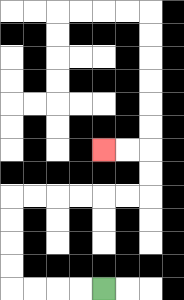{'start': '[4, 12]', 'end': '[4, 6]', 'path_directions': 'L,L,L,L,U,U,U,U,R,R,R,R,R,R,U,U,L,L', 'path_coordinates': '[[4, 12], [3, 12], [2, 12], [1, 12], [0, 12], [0, 11], [0, 10], [0, 9], [0, 8], [1, 8], [2, 8], [3, 8], [4, 8], [5, 8], [6, 8], [6, 7], [6, 6], [5, 6], [4, 6]]'}